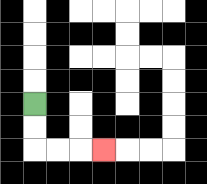{'start': '[1, 4]', 'end': '[4, 6]', 'path_directions': 'D,D,R,R,R', 'path_coordinates': '[[1, 4], [1, 5], [1, 6], [2, 6], [3, 6], [4, 6]]'}